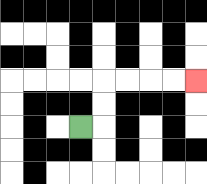{'start': '[3, 5]', 'end': '[8, 3]', 'path_directions': 'R,U,U,R,R,R,R', 'path_coordinates': '[[3, 5], [4, 5], [4, 4], [4, 3], [5, 3], [6, 3], [7, 3], [8, 3]]'}